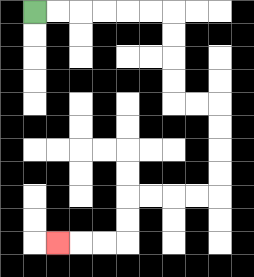{'start': '[1, 0]', 'end': '[2, 10]', 'path_directions': 'R,R,R,R,R,R,D,D,D,D,R,R,D,D,D,D,L,L,L,L,D,D,L,L,L', 'path_coordinates': '[[1, 0], [2, 0], [3, 0], [4, 0], [5, 0], [6, 0], [7, 0], [7, 1], [7, 2], [7, 3], [7, 4], [8, 4], [9, 4], [9, 5], [9, 6], [9, 7], [9, 8], [8, 8], [7, 8], [6, 8], [5, 8], [5, 9], [5, 10], [4, 10], [3, 10], [2, 10]]'}